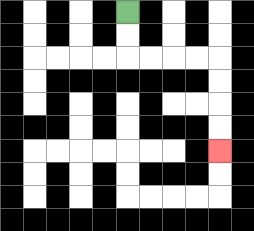{'start': '[5, 0]', 'end': '[9, 6]', 'path_directions': 'D,D,R,R,R,R,D,D,D,D', 'path_coordinates': '[[5, 0], [5, 1], [5, 2], [6, 2], [7, 2], [8, 2], [9, 2], [9, 3], [9, 4], [9, 5], [9, 6]]'}